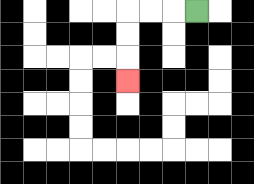{'start': '[8, 0]', 'end': '[5, 3]', 'path_directions': 'L,L,L,D,D,D', 'path_coordinates': '[[8, 0], [7, 0], [6, 0], [5, 0], [5, 1], [5, 2], [5, 3]]'}